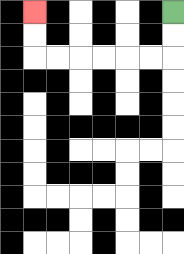{'start': '[7, 0]', 'end': '[1, 0]', 'path_directions': 'D,D,L,L,L,L,L,L,U,U', 'path_coordinates': '[[7, 0], [7, 1], [7, 2], [6, 2], [5, 2], [4, 2], [3, 2], [2, 2], [1, 2], [1, 1], [1, 0]]'}